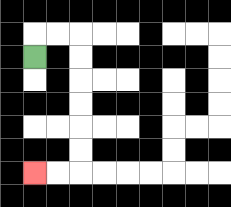{'start': '[1, 2]', 'end': '[1, 7]', 'path_directions': 'U,R,R,D,D,D,D,D,D,L,L', 'path_coordinates': '[[1, 2], [1, 1], [2, 1], [3, 1], [3, 2], [3, 3], [3, 4], [3, 5], [3, 6], [3, 7], [2, 7], [1, 7]]'}